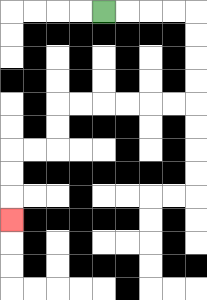{'start': '[4, 0]', 'end': '[0, 9]', 'path_directions': 'R,R,R,R,D,D,D,D,L,L,L,L,L,L,D,D,L,L,D,D,D', 'path_coordinates': '[[4, 0], [5, 0], [6, 0], [7, 0], [8, 0], [8, 1], [8, 2], [8, 3], [8, 4], [7, 4], [6, 4], [5, 4], [4, 4], [3, 4], [2, 4], [2, 5], [2, 6], [1, 6], [0, 6], [0, 7], [0, 8], [0, 9]]'}